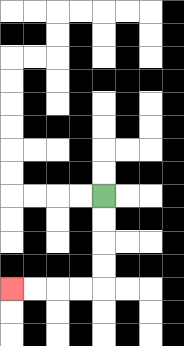{'start': '[4, 8]', 'end': '[0, 12]', 'path_directions': 'D,D,D,D,L,L,L,L', 'path_coordinates': '[[4, 8], [4, 9], [4, 10], [4, 11], [4, 12], [3, 12], [2, 12], [1, 12], [0, 12]]'}